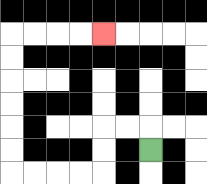{'start': '[6, 6]', 'end': '[4, 1]', 'path_directions': 'U,L,L,D,D,L,L,L,L,U,U,U,U,U,U,R,R,R,R', 'path_coordinates': '[[6, 6], [6, 5], [5, 5], [4, 5], [4, 6], [4, 7], [3, 7], [2, 7], [1, 7], [0, 7], [0, 6], [0, 5], [0, 4], [0, 3], [0, 2], [0, 1], [1, 1], [2, 1], [3, 1], [4, 1]]'}